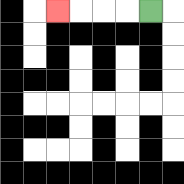{'start': '[6, 0]', 'end': '[2, 0]', 'path_directions': 'L,L,L,L', 'path_coordinates': '[[6, 0], [5, 0], [4, 0], [3, 0], [2, 0]]'}